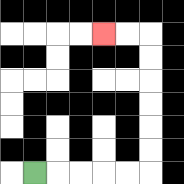{'start': '[1, 7]', 'end': '[4, 1]', 'path_directions': 'R,R,R,R,R,U,U,U,U,U,U,L,L', 'path_coordinates': '[[1, 7], [2, 7], [3, 7], [4, 7], [5, 7], [6, 7], [6, 6], [6, 5], [6, 4], [6, 3], [6, 2], [6, 1], [5, 1], [4, 1]]'}